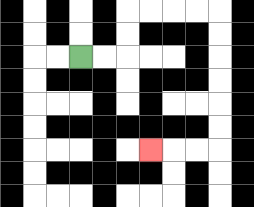{'start': '[3, 2]', 'end': '[6, 6]', 'path_directions': 'R,R,U,U,R,R,R,R,D,D,D,D,D,D,L,L,L', 'path_coordinates': '[[3, 2], [4, 2], [5, 2], [5, 1], [5, 0], [6, 0], [7, 0], [8, 0], [9, 0], [9, 1], [9, 2], [9, 3], [9, 4], [9, 5], [9, 6], [8, 6], [7, 6], [6, 6]]'}